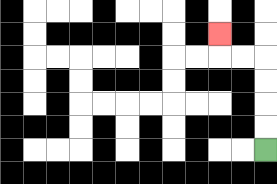{'start': '[11, 6]', 'end': '[9, 1]', 'path_directions': 'U,U,U,U,L,L,U', 'path_coordinates': '[[11, 6], [11, 5], [11, 4], [11, 3], [11, 2], [10, 2], [9, 2], [9, 1]]'}